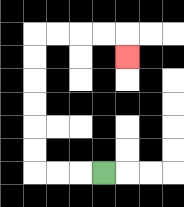{'start': '[4, 7]', 'end': '[5, 2]', 'path_directions': 'L,L,L,U,U,U,U,U,U,R,R,R,R,D', 'path_coordinates': '[[4, 7], [3, 7], [2, 7], [1, 7], [1, 6], [1, 5], [1, 4], [1, 3], [1, 2], [1, 1], [2, 1], [3, 1], [4, 1], [5, 1], [5, 2]]'}